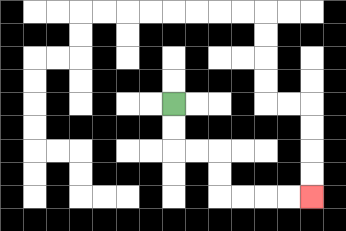{'start': '[7, 4]', 'end': '[13, 8]', 'path_directions': 'D,D,R,R,D,D,R,R,R,R', 'path_coordinates': '[[7, 4], [7, 5], [7, 6], [8, 6], [9, 6], [9, 7], [9, 8], [10, 8], [11, 8], [12, 8], [13, 8]]'}